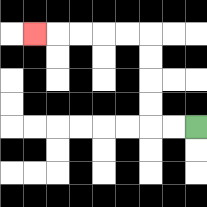{'start': '[8, 5]', 'end': '[1, 1]', 'path_directions': 'L,L,U,U,U,U,L,L,L,L,L', 'path_coordinates': '[[8, 5], [7, 5], [6, 5], [6, 4], [6, 3], [6, 2], [6, 1], [5, 1], [4, 1], [3, 1], [2, 1], [1, 1]]'}